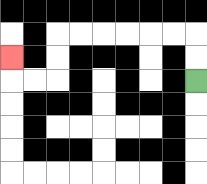{'start': '[8, 3]', 'end': '[0, 2]', 'path_directions': 'U,U,L,L,L,L,L,L,D,D,L,L,U', 'path_coordinates': '[[8, 3], [8, 2], [8, 1], [7, 1], [6, 1], [5, 1], [4, 1], [3, 1], [2, 1], [2, 2], [2, 3], [1, 3], [0, 3], [0, 2]]'}